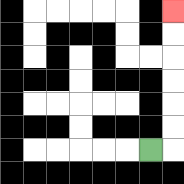{'start': '[6, 6]', 'end': '[7, 0]', 'path_directions': 'R,U,U,U,U,U,U', 'path_coordinates': '[[6, 6], [7, 6], [7, 5], [7, 4], [7, 3], [7, 2], [7, 1], [7, 0]]'}